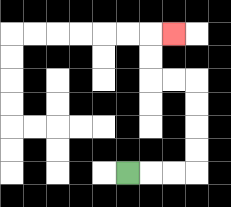{'start': '[5, 7]', 'end': '[7, 1]', 'path_directions': 'R,R,R,U,U,U,U,L,L,U,U,R', 'path_coordinates': '[[5, 7], [6, 7], [7, 7], [8, 7], [8, 6], [8, 5], [8, 4], [8, 3], [7, 3], [6, 3], [6, 2], [6, 1], [7, 1]]'}